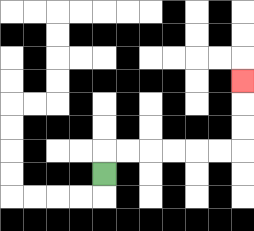{'start': '[4, 7]', 'end': '[10, 3]', 'path_directions': 'U,R,R,R,R,R,R,U,U,U', 'path_coordinates': '[[4, 7], [4, 6], [5, 6], [6, 6], [7, 6], [8, 6], [9, 6], [10, 6], [10, 5], [10, 4], [10, 3]]'}